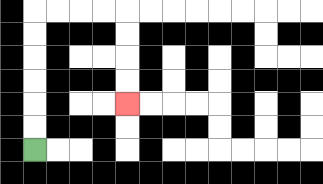{'start': '[1, 6]', 'end': '[5, 4]', 'path_directions': 'U,U,U,U,U,U,R,R,R,R,D,D,D,D', 'path_coordinates': '[[1, 6], [1, 5], [1, 4], [1, 3], [1, 2], [1, 1], [1, 0], [2, 0], [3, 0], [4, 0], [5, 0], [5, 1], [5, 2], [5, 3], [5, 4]]'}